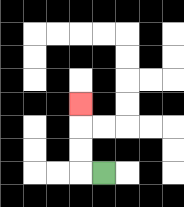{'start': '[4, 7]', 'end': '[3, 4]', 'path_directions': 'L,U,U,U', 'path_coordinates': '[[4, 7], [3, 7], [3, 6], [3, 5], [3, 4]]'}